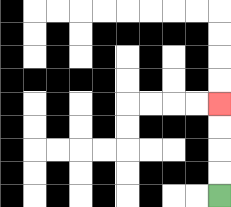{'start': '[9, 8]', 'end': '[9, 4]', 'path_directions': 'U,U,U,U', 'path_coordinates': '[[9, 8], [9, 7], [9, 6], [9, 5], [9, 4]]'}